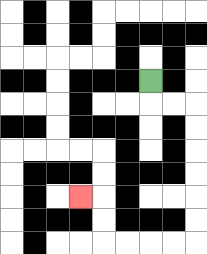{'start': '[6, 3]', 'end': '[3, 8]', 'path_directions': 'D,R,R,D,D,D,D,D,D,L,L,L,L,U,U,L', 'path_coordinates': '[[6, 3], [6, 4], [7, 4], [8, 4], [8, 5], [8, 6], [8, 7], [8, 8], [8, 9], [8, 10], [7, 10], [6, 10], [5, 10], [4, 10], [4, 9], [4, 8], [3, 8]]'}